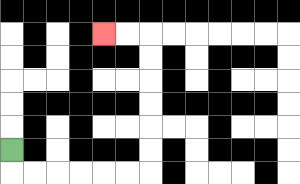{'start': '[0, 6]', 'end': '[4, 1]', 'path_directions': 'D,R,R,R,R,R,R,U,U,U,U,U,U,L,L', 'path_coordinates': '[[0, 6], [0, 7], [1, 7], [2, 7], [3, 7], [4, 7], [5, 7], [6, 7], [6, 6], [6, 5], [6, 4], [6, 3], [6, 2], [6, 1], [5, 1], [4, 1]]'}